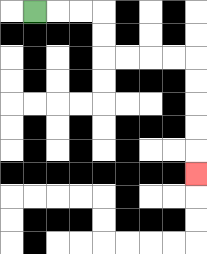{'start': '[1, 0]', 'end': '[8, 7]', 'path_directions': 'R,R,R,D,D,R,R,R,R,D,D,D,D,D', 'path_coordinates': '[[1, 0], [2, 0], [3, 0], [4, 0], [4, 1], [4, 2], [5, 2], [6, 2], [7, 2], [8, 2], [8, 3], [8, 4], [8, 5], [8, 6], [8, 7]]'}